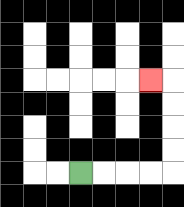{'start': '[3, 7]', 'end': '[6, 3]', 'path_directions': 'R,R,R,R,U,U,U,U,L', 'path_coordinates': '[[3, 7], [4, 7], [5, 7], [6, 7], [7, 7], [7, 6], [7, 5], [7, 4], [7, 3], [6, 3]]'}